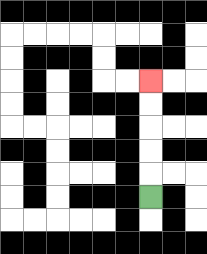{'start': '[6, 8]', 'end': '[6, 3]', 'path_directions': 'U,U,U,U,U', 'path_coordinates': '[[6, 8], [6, 7], [6, 6], [6, 5], [6, 4], [6, 3]]'}